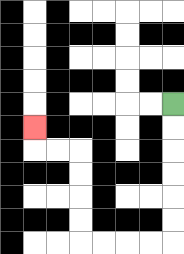{'start': '[7, 4]', 'end': '[1, 5]', 'path_directions': 'D,D,D,D,D,D,L,L,L,L,U,U,U,U,L,L,U', 'path_coordinates': '[[7, 4], [7, 5], [7, 6], [7, 7], [7, 8], [7, 9], [7, 10], [6, 10], [5, 10], [4, 10], [3, 10], [3, 9], [3, 8], [3, 7], [3, 6], [2, 6], [1, 6], [1, 5]]'}